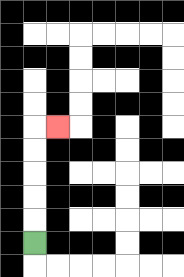{'start': '[1, 10]', 'end': '[2, 5]', 'path_directions': 'U,U,U,U,U,R', 'path_coordinates': '[[1, 10], [1, 9], [1, 8], [1, 7], [1, 6], [1, 5], [2, 5]]'}